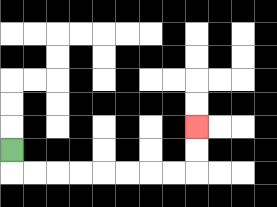{'start': '[0, 6]', 'end': '[8, 5]', 'path_directions': 'D,R,R,R,R,R,R,R,R,U,U', 'path_coordinates': '[[0, 6], [0, 7], [1, 7], [2, 7], [3, 7], [4, 7], [5, 7], [6, 7], [7, 7], [8, 7], [8, 6], [8, 5]]'}